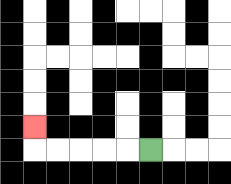{'start': '[6, 6]', 'end': '[1, 5]', 'path_directions': 'L,L,L,L,L,U', 'path_coordinates': '[[6, 6], [5, 6], [4, 6], [3, 6], [2, 6], [1, 6], [1, 5]]'}